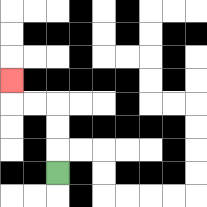{'start': '[2, 7]', 'end': '[0, 3]', 'path_directions': 'U,U,U,L,L,U', 'path_coordinates': '[[2, 7], [2, 6], [2, 5], [2, 4], [1, 4], [0, 4], [0, 3]]'}